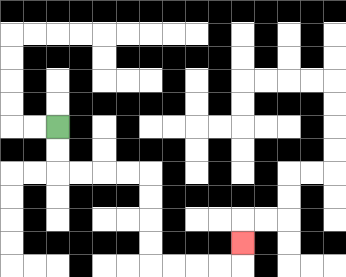{'start': '[2, 5]', 'end': '[10, 10]', 'path_directions': 'D,D,R,R,R,R,D,D,D,D,R,R,R,R,U', 'path_coordinates': '[[2, 5], [2, 6], [2, 7], [3, 7], [4, 7], [5, 7], [6, 7], [6, 8], [6, 9], [6, 10], [6, 11], [7, 11], [8, 11], [9, 11], [10, 11], [10, 10]]'}